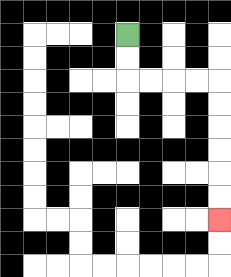{'start': '[5, 1]', 'end': '[9, 9]', 'path_directions': 'D,D,R,R,R,R,D,D,D,D,D,D', 'path_coordinates': '[[5, 1], [5, 2], [5, 3], [6, 3], [7, 3], [8, 3], [9, 3], [9, 4], [9, 5], [9, 6], [9, 7], [9, 8], [9, 9]]'}